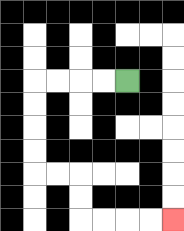{'start': '[5, 3]', 'end': '[7, 9]', 'path_directions': 'L,L,L,L,D,D,D,D,R,R,D,D,R,R,R,R', 'path_coordinates': '[[5, 3], [4, 3], [3, 3], [2, 3], [1, 3], [1, 4], [1, 5], [1, 6], [1, 7], [2, 7], [3, 7], [3, 8], [3, 9], [4, 9], [5, 9], [6, 9], [7, 9]]'}